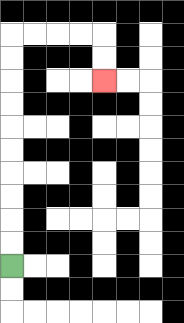{'start': '[0, 11]', 'end': '[4, 3]', 'path_directions': 'U,U,U,U,U,U,U,U,U,U,R,R,R,R,D,D', 'path_coordinates': '[[0, 11], [0, 10], [0, 9], [0, 8], [0, 7], [0, 6], [0, 5], [0, 4], [0, 3], [0, 2], [0, 1], [1, 1], [2, 1], [3, 1], [4, 1], [4, 2], [4, 3]]'}